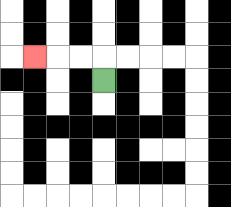{'start': '[4, 3]', 'end': '[1, 2]', 'path_directions': 'U,L,L,L', 'path_coordinates': '[[4, 3], [4, 2], [3, 2], [2, 2], [1, 2]]'}